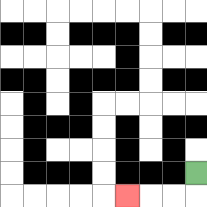{'start': '[8, 7]', 'end': '[5, 8]', 'path_directions': 'D,L,L,L', 'path_coordinates': '[[8, 7], [8, 8], [7, 8], [6, 8], [5, 8]]'}